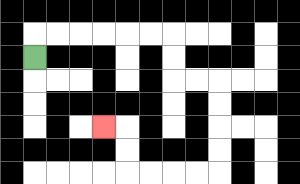{'start': '[1, 2]', 'end': '[4, 5]', 'path_directions': 'U,R,R,R,R,R,R,D,D,R,R,D,D,D,D,L,L,L,L,U,U,L', 'path_coordinates': '[[1, 2], [1, 1], [2, 1], [3, 1], [4, 1], [5, 1], [6, 1], [7, 1], [7, 2], [7, 3], [8, 3], [9, 3], [9, 4], [9, 5], [9, 6], [9, 7], [8, 7], [7, 7], [6, 7], [5, 7], [5, 6], [5, 5], [4, 5]]'}